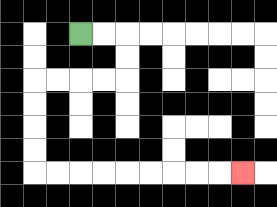{'start': '[3, 1]', 'end': '[10, 7]', 'path_directions': 'R,R,D,D,L,L,L,L,D,D,D,D,R,R,R,R,R,R,R,R,R', 'path_coordinates': '[[3, 1], [4, 1], [5, 1], [5, 2], [5, 3], [4, 3], [3, 3], [2, 3], [1, 3], [1, 4], [1, 5], [1, 6], [1, 7], [2, 7], [3, 7], [4, 7], [5, 7], [6, 7], [7, 7], [8, 7], [9, 7], [10, 7]]'}